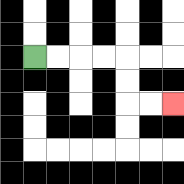{'start': '[1, 2]', 'end': '[7, 4]', 'path_directions': 'R,R,R,R,D,D,R,R', 'path_coordinates': '[[1, 2], [2, 2], [3, 2], [4, 2], [5, 2], [5, 3], [5, 4], [6, 4], [7, 4]]'}